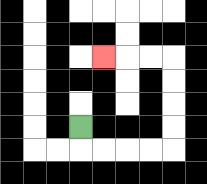{'start': '[3, 5]', 'end': '[4, 2]', 'path_directions': 'D,R,R,R,R,U,U,U,U,L,L,L', 'path_coordinates': '[[3, 5], [3, 6], [4, 6], [5, 6], [6, 6], [7, 6], [7, 5], [7, 4], [7, 3], [7, 2], [6, 2], [5, 2], [4, 2]]'}